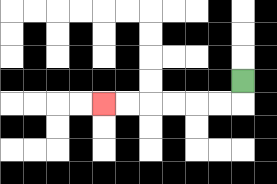{'start': '[10, 3]', 'end': '[4, 4]', 'path_directions': 'D,L,L,L,L,L,L', 'path_coordinates': '[[10, 3], [10, 4], [9, 4], [8, 4], [7, 4], [6, 4], [5, 4], [4, 4]]'}